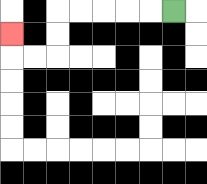{'start': '[7, 0]', 'end': '[0, 1]', 'path_directions': 'L,L,L,L,L,D,D,L,L,U', 'path_coordinates': '[[7, 0], [6, 0], [5, 0], [4, 0], [3, 0], [2, 0], [2, 1], [2, 2], [1, 2], [0, 2], [0, 1]]'}